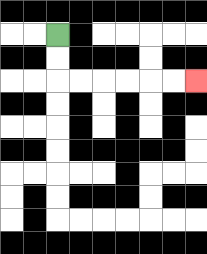{'start': '[2, 1]', 'end': '[8, 3]', 'path_directions': 'D,D,R,R,R,R,R,R', 'path_coordinates': '[[2, 1], [2, 2], [2, 3], [3, 3], [4, 3], [5, 3], [6, 3], [7, 3], [8, 3]]'}